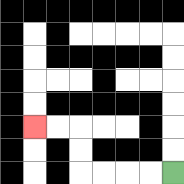{'start': '[7, 7]', 'end': '[1, 5]', 'path_directions': 'L,L,L,L,U,U,L,L', 'path_coordinates': '[[7, 7], [6, 7], [5, 7], [4, 7], [3, 7], [3, 6], [3, 5], [2, 5], [1, 5]]'}